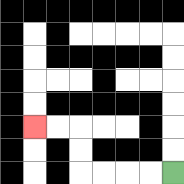{'start': '[7, 7]', 'end': '[1, 5]', 'path_directions': 'L,L,L,L,U,U,L,L', 'path_coordinates': '[[7, 7], [6, 7], [5, 7], [4, 7], [3, 7], [3, 6], [3, 5], [2, 5], [1, 5]]'}